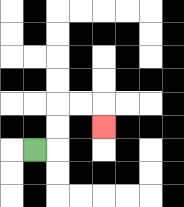{'start': '[1, 6]', 'end': '[4, 5]', 'path_directions': 'R,U,U,R,R,D', 'path_coordinates': '[[1, 6], [2, 6], [2, 5], [2, 4], [3, 4], [4, 4], [4, 5]]'}